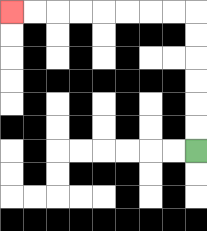{'start': '[8, 6]', 'end': '[0, 0]', 'path_directions': 'U,U,U,U,U,U,L,L,L,L,L,L,L,L', 'path_coordinates': '[[8, 6], [8, 5], [8, 4], [8, 3], [8, 2], [8, 1], [8, 0], [7, 0], [6, 0], [5, 0], [4, 0], [3, 0], [2, 0], [1, 0], [0, 0]]'}